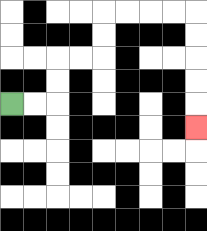{'start': '[0, 4]', 'end': '[8, 5]', 'path_directions': 'R,R,U,U,R,R,U,U,R,R,R,R,D,D,D,D,D', 'path_coordinates': '[[0, 4], [1, 4], [2, 4], [2, 3], [2, 2], [3, 2], [4, 2], [4, 1], [4, 0], [5, 0], [6, 0], [7, 0], [8, 0], [8, 1], [8, 2], [8, 3], [8, 4], [8, 5]]'}